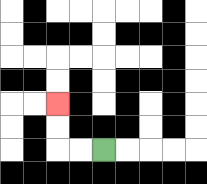{'start': '[4, 6]', 'end': '[2, 4]', 'path_directions': 'L,L,U,U', 'path_coordinates': '[[4, 6], [3, 6], [2, 6], [2, 5], [2, 4]]'}